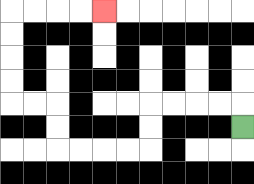{'start': '[10, 5]', 'end': '[4, 0]', 'path_directions': 'U,L,L,L,L,D,D,L,L,L,L,U,U,L,L,U,U,U,U,R,R,R,R', 'path_coordinates': '[[10, 5], [10, 4], [9, 4], [8, 4], [7, 4], [6, 4], [6, 5], [6, 6], [5, 6], [4, 6], [3, 6], [2, 6], [2, 5], [2, 4], [1, 4], [0, 4], [0, 3], [0, 2], [0, 1], [0, 0], [1, 0], [2, 0], [3, 0], [4, 0]]'}